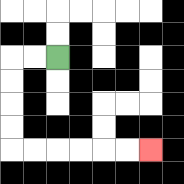{'start': '[2, 2]', 'end': '[6, 6]', 'path_directions': 'L,L,D,D,D,D,R,R,R,R,R,R', 'path_coordinates': '[[2, 2], [1, 2], [0, 2], [0, 3], [0, 4], [0, 5], [0, 6], [1, 6], [2, 6], [3, 6], [4, 6], [5, 6], [6, 6]]'}